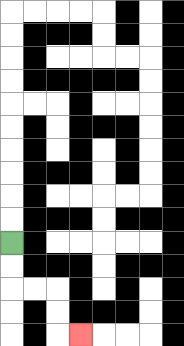{'start': '[0, 10]', 'end': '[3, 14]', 'path_directions': 'D,D,R,R,D,D,R', 'path_coordinates': '[[0, 10], [0, 11], [0, 12], [1, 12], [2, 12], [2, 13], [2, 14], [3, 14]]'}